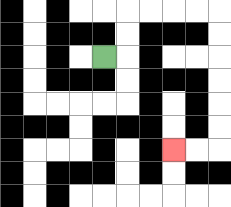{'start': '[4, 2]', 'end': '[7, 6]', 'path_directions': 'R,U,U,R,R,R,R,D,D,D,D,D,D,L,L', 'path_coordinates': '[[4, 2], [5, 2], [5, 1], [5, 0], [6, 0], [7, 0], [8, 0], [9, 0], [9, 1], [9, 2], [9, 3], [9, 4], [9, 5], [9, 6], [8, 6], [7, 6]]'}